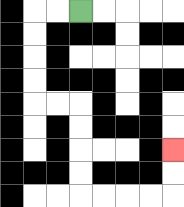{'start': '[3, 0]', 'end': '[7, 6]', 'path_directions': 'L,L,D,D,D,D,R,R,D,D,D,D,R,R,R,R,U,U', 'path_coordinates': '[[3, 0], [2, 0], [1, 0], [1, 1], [1, 2], [1, 3], [1, 4], [2, 4], [3, 4], [3, 5], [3, 6], [3, 7], [3, 8], [4, 8], [5, 8], [6, 8], [7, 8], [7, 7], [7, 6]]'}